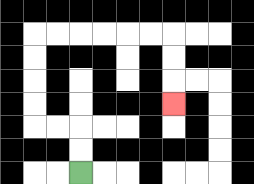{'start': '[3, 7]', 'end': '[7, 4]', 'path_directions': 'U,U,L,L,U,U,U,U,R,R,R,R,R,R,D,D,D', 'path_coordinates': '[[3, 7], [3, 6], [3, 5], [2, 5], [1, 5], [1, 4], [1, 3], [1, 2], [1, 1], [2, 1], [3, 1], [4, 1], [5, 1], [6, 1], [7, 1], [7, 2], [7, 3], [7, 4]]'}